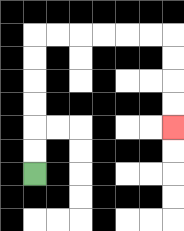{'start': '[1, 7]', 'end': '[7, 5]', 'path_directions': 'U,U,U,U,U,U,R,R,R,R,R,R,D,D,D,D', 'path_coordinates': '[[1, 7], [1, 6], [1, 5], [1, 4], [1, 3], [1, 2], [1, 1], [2, 1], [3, 1], [4, 1], [5, 1], [6, 1], [7, 1], [7, 2], [7, 3], [7, 4], [7, 5]]'}